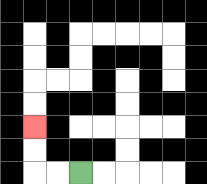{'start': '[3, 7]', 'end': '[1, 5]', 'path_directions': 'L,L,U,U', 'path_coordinates': '[[3, 7], [2, 7], [1, 7], [1, 6], [1, 5]]'}